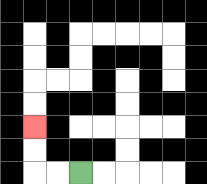{'start': '[3, 7]', 'end': '[1, 5]', 'path_directions': 'L,L,U,U', 'path_coordinates': '[[3, 7], [2, 7], [1, 7], [1, 6], [1, 5]]'}